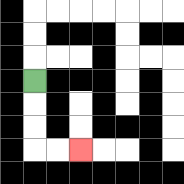{'start': '[1, 3]', 'end': '[3, 6]', 'path_directions': 'D,D,D,R,R', 'path_coordinates': '[[1, 3], [1, 4], [1, 5], [1, 6], [2, 6], [3, 6]]'}